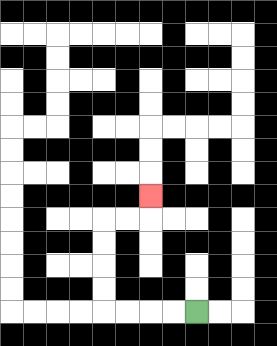{'start': '[8, 13]', 'end': '[6, 8]', 'path_directions': 'L,L,L,L,U,U,U,U,R,R,U', 'path_coordinates': '[[8, 13], [7, 13], [6, 13], [5, 13], [4, 13], [4, 12], [4, 11], [4, 10], [4, 9], [5, 9], [6, 9], [6, 8]]'}